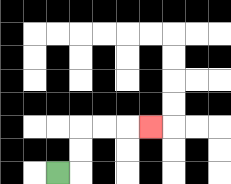{'start': '[2, 7]', 'end': '[6, 5]', 'path_directions': 'R,U,U,R,R,R', 'path_coordinates': '[[2, 7], [3, 7], [3, 6], [3, 5], [4, 5], [5, 5], [6, 5]]'}